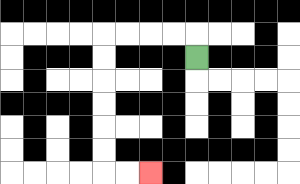{'start': '[8, 2]', 'end': '[6, 7]', 'path_directions': 'U,L,L,L,L,D,D,D,D,D,D,R,R', 'path_coordinates': '[[8, 2], [8, 1], [7, 1], [6, 1], [5, 1], [4, 1], [4, 2], [4, 3], [4, 4], [4, 5], [4, 6], [4, 7], [5, 7], [6, 7]]'}